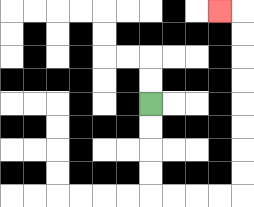{'start': '[6, 4]', 'end': '[9, 0]', 'path_directions': 'D,D,D,D,R,R,R,R,U,U,U,U,U,U,U,U,L', 'path_coordinates': '[[6, 4], [6, 5], [6, 6], [6, 7], [6, 8], [7, 8], [8, 8], [9, 8], [10, 8], [10, 7], [10, 6], [10, 5], [10, 4], [10, 3], [10, 2], [10, 1], [10, 0], [9, 0]]'}